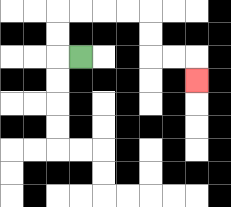{'start': '[3, 2]', 'end': '[8, 3]', 'path_directions': 'L,U,U,R,R,R,R,D,D,R,R,D', 'path_coordinates': '[[3, 2], [2, 2], [2, 1], [2, 0], [3, 0], [4, 0], [5, 0], [6, 0], [6, 1], [6, 2], [7, 2], [8, 2], [8, 3]]'}